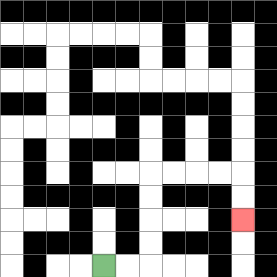{'start': '[4, 11]', 'end': '[10, 9]', 'path_directions': 'R,R,U,U,U,U,R,R,R,R,D,D', 'path_coordinates': '[[4, 11], [5, 11], [6, 11], [6, 10], [6, 9], [6, 8], [6, 7], [7, 7], [8, 7], [9, 7], [10, 7], [10, 8], [10, 9]]'}